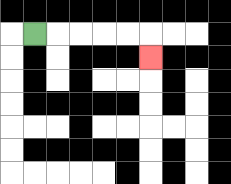{'start': '[1, 1]', 'end': '[6, 2]', 'path_directions': 'R,R,R,R,R,D', 'path_coordinates': '[[1, 1], [2, 1], [3, 1], [4, 1], [5, 1], [6, 1], [6, 2]]'}